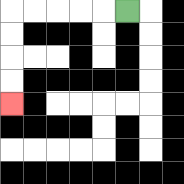{'start': '[5, 0]', 'end': '[0, 4]', 'path_directions': 'L,L,L,L,L,D,D,D,D', 'path_coordinates': '[[5, 0], [4, 0], [3, 0], [2, 0], [1, 0], [0, 0], [0, 1], [0, 2], [0, 3], [0, 4]]'}